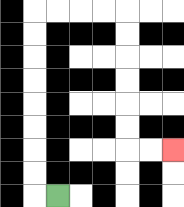{'start': '[2, 8]', 'end': '[7, 6]', 'path_directions': 'L,U,U,U,U,U,U,U,U,R,R,R,R,D,D,D,D,D,D,R,R', 'path_coordinates': '[[2, 8], [1, 8], [1, 7], [1, 6], [1, 5], [1, 4], [1, 3], [1, 2], [1, 1], [1, 0], [2, 0], [3, 0], [4, 0], [5, 0], [5, 1], [5, 2], [5, 3], [5, 4], [5, 5], [5, 6], [6, 6], [7, 6]]'}